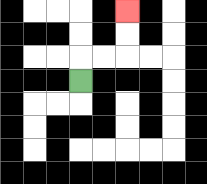{'start': '[3, 3]', 'end': '[5, 0]', 'path_directions': 'U,R,R,U,U', 'path_coordinates': '[[3, 3], [3, 2], [4, 2], [5, 2], [5, 1], [5, 0]]'}